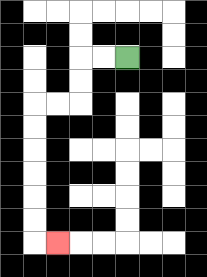{'start': '[5, 2]', 'end': '[2, 10]', 'path_directions': 'L,L,D,D,L,L,D,D,D,D,D,D,R', 'path_coordinates': '[[5, 2], [4, 2], [3, 2], [3, 3], [3, 4], [2, 4], [1, 4], [1, 5], [1, 6], [1, 7], [1, 8], [1, 9], [1, 10], [2, 10]]'}